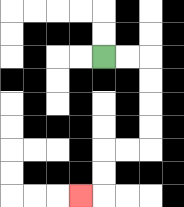{'start': '[4, 2]', 'end': '[3, 8]', 'path_directions': 'R,R,D,D,D,D,L,L,D,D,L', 'path_coordinates': '[[4, 2], [5, 2], [6, 2], [6, 3], [6, 4], [6, 5], [6, 6], [5, 6], [4, 6], [4, 7], [4, 8], [3, 8]]'}